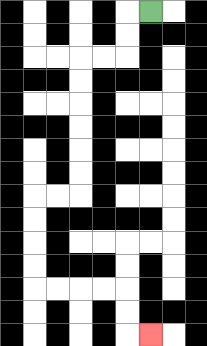{'start': '[6, 0]', 'end': '[6, 14]', 'path_directions': 'L,D,D,L,L,D,D,D,D,D,D,L,L,D,D,D,D,R,R,R,R,D,D,R', 'path_coordinates': '[[6, 0], [5, 0], [5, 1], [5, 2], [4, 2], [3, 2], [3, 3], [3, 4], [3, 5], [3, 6], [3, 7], [3, 8], [2, 8], [1, 8], [1, 9], [1, 10], [1, 11], [1, 12], [2, 12], [3, 12], [4, 12], [5, 12], [5, 13], [5, 14], [6, 14]]'}